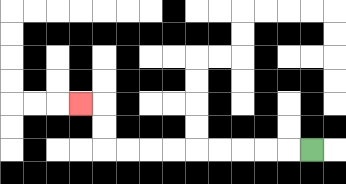{'start': '[13, 6]', 'end': '[3, 4]', 'path_directions': 'L,L,L,L,L,L,L,L,L,U,U,L', 'path_coordinates': '[[13, 6], [12, 6], [11, 6], [10, 6], [9, 6], [8, 6], [7, 6], [6, 6], [5, 6], [4, 6], [4, 5], [4, 4], [3, 4]]'}